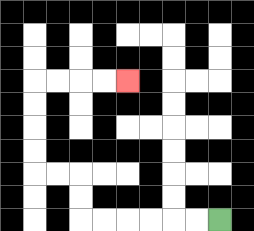{'start': '[9, 9]', 'end': '[5, 3]', 'path_directions': 'L,L,L,L,L,L,U,U,L,L,U,U,U,U,R,R,R,R', 'path_coordinates': '[[9, 9], [8, 9], [7, 9], [6, 9], [5, 9], [4, 9], [3, 9], [3, 8], [3, 7], [2, 7], [1, 7], [1, 6], [1, 5], [1, 4], [1, 3], [2, 3], [3, 3], [4, 3], [5, 3]]'}